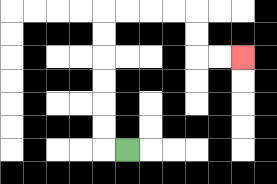{'start': '[5, 6]', 'end': '[10, 2]', 'path_directions': 'L,U,U,U,U,U,U,R,R,R,R,D,D,R,R', 'path_coordinates': '[[5, 6], [4, 6], [4, 5], [4, 4], [4, 3], [4, 2], [4, 1], [4, 0], [5, 0], [6, 0], [7, 0], [8, 0], [8, 1], [8, 2], [9, 2], [10, 2]]'}